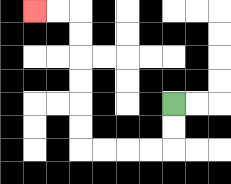{'start': '[7, 4]', 'end': '[1, 0]', 'path_directions': 'D,D,L,L,L,L,U,U,U,U,U,U,L,L', 'path_coordinates': '[[7, 4], [7, 5], [7, 6], [6, 6], [5, 6], [4, 6], [3, 6], [3, 5], [3, 4], [3, 3], [3, 2], [3, 1], [3, 0], [2, 0], [1, 0]]'}